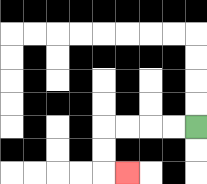{'start': '[8, 5]', 'end': '[5, 7]', 'path_directions': 'L,L,L,L,D,D,R', 'path_coordinates': '[[8, 5], [7, 5], [6, 5], [5, 5], [4, 5], [4, 6], [4, 7], [5, 7]]'}